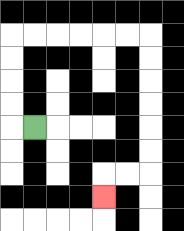{'start': '[1, 5]', 'end': '[4, 8]', 'path_directions': 'L,U,U,U,U,R,R,R,R,R,R,D,D,D,D,D,D,L,L,D', 'path_coordinates': '[[1, 5], [0, 5], [0, 4], [0, 3], [0, 2], [0, 1], [1, 1], [2, 1], [3, 1], [4, 1], [5, 1], [6, 1], [6, 2], [6, 3], [6, 4], [6, 5], [6, 6], [6, 7], [5, 7], [4, 7], [4, 8]]'}